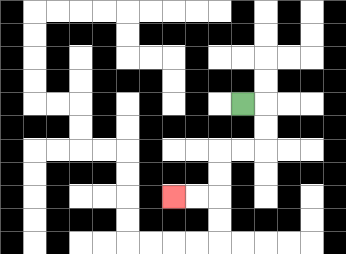{'start': '[10, 4]', 'end': '[7, 8]', 'path_directions': 'R,D,D,L,L,D,D,L,L', 'path_coordinates': '[[10, 4], [11, 4], [11, 5], [11, 6], [10, 6], [9, 6], [9, 7], [9, 8], [8, 8], [7, 8]]'}